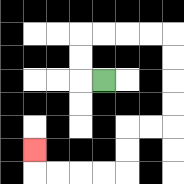{'start': '[4, 3]', 'end': '[1, 6]', 'path_directions': 'L,U,U,R,R,R,R,D,D,D,D,L,L,D,D,L,L,L,L,U', 'path_coordinates': '[[4, 3], [3, 3], [3, 2], [3, 1], [4, 1], [5, 1], [6, 1], [7, 1], [7, 2], [7, 3], [7, 4], [7, 5], [6, 5], [5, 5], [5, 6], [5, 7], [4, 7], [3, 7], [2, 7], [1, 7], [1, 6]]'}